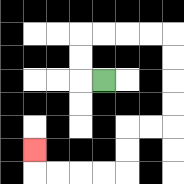{'start': '[4, 3]', 'end': '[1, 6]', 'path_directions': 'L,U,U,R,R,R,R,D,D,D,D,L,L,D,D,L,L,L,L,U', 'path_coordinates': '[[4, 3], [3, 3], [3, 2], [3, 1], [4, 1], [5, 1], [6, 1], [7, 1], [7, 2], [7, 3], [7, 4], [7, 5], [6, 5], [5, 5], [5, 6], [5, 7], [4, 7], [3, 7], [2, 7], [1, 7], [1, 6]]'}